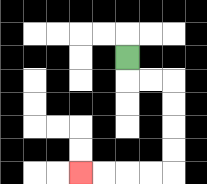{'start': '[5, 2]', 'end': '[3, 7]', 'path_directions': 'D,R,R,D,D,D,D,L,L,L,L', 'path_coordinates': '[[5, 2], [5, 3], [6, 3], [7, 3], [7, 4], [7, 5], [7, 6], [7, 7], [6, 7], [5, 7], [4, 7], [3, 7]]'}